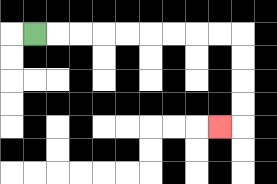{'start': '[1, 1]', 'end': '[9, 5]', 'path_directions': 'R,R,R,R,R,R,R,R,R,D,D,D,D,L', 'path_coordinates': '[[1, 1], [2, 1], [3, 1], [4, 1], [5, 1], [6, 1], [7, 1], [8, 1], [9, 1], [10, 1], [10, 2], [10, 3], [10, 4], [10, 5], [9, 5]]'}